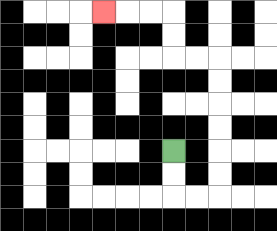{'start': '[7, 6]', 'end': '[4, 0]', 'path_directions': 'D,D,R,R,U,U,U,U,U,U,L,L,U,U,L,L,L', 'path_coordinates': '[[7, 6], [7, 7], [7, 8], [8, 8], [9, 8], [9, 7], [9, 6], [9, 5], [9, 4], [9, 3], [9, 2], [8, 2], [7, 2], [7, 1], [7, 0], [6, 0], [5, 0], [4, 0]]'}